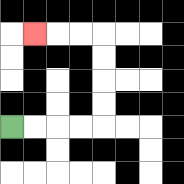{'start': '[0, 5]', 'end': '[1, 1]', 'path_directions': 'R,R,R,R,U,U,U,U,L,L,L', 'path_coordinates': '[[0, 5], [1, 5], [2, 5], [3, 5], [4, 5], [4, 4], [4, 3], [4, 2], [4, 1], [3, 1], [2, 1], [1, 1]]'}